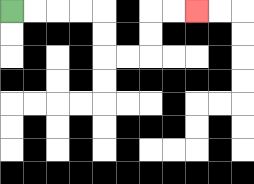{'start': '[0, 0]', 'end': '[8, 0]', 'path_directions': 'R,R,R,R,D,D,R,R,U,U,R,R', 'path_coordinates': '[[0, 0], [1, 0], [2, 0], [3, 0], [4, 0], [4, 1], [4, 2], [5, 2], [6, 2], [6, 1], [6, 0], [7, 0], [8, 0]]'}